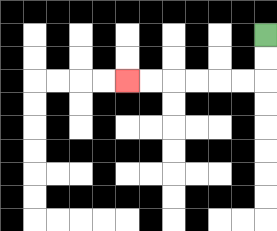{'start': '[11, 1]', 'end': '[5, 3]', 'path_directions': 'D,D,L,L,L,L,L,L', 'path_coordinates': '[[11, 1], [11, 2], [11, 3], [10, 3], [9, 3], [8, 3], [7, 3], [6, 3], [5, 3]]'}